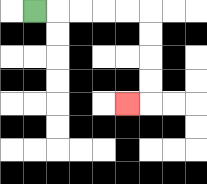{'start': '[1, 0]', 'end': '[5, 4]', 'path_directions': 'R,R,R,R,R,D,D,D,D,L', 'path_coordinates': '[[1, 0], [2, 0], [3, 0], [4, 0], [5, 0], [6, 0], [6, 1], [6, 2], [6, 3], [6, 4], [5, 4]]'}